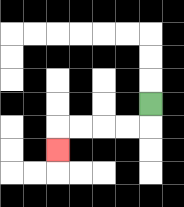{'start': '[6, 4]', 'end': '[2, 6]', 'path_directions': 'D,L,L,L,L,D', 'path_coordinates': '[[6, 4], [6, 5], [5, 5], [4, 5], [3, 5], [2, 5], [2, 6]]'}